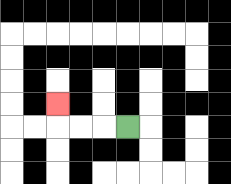{'start': '[5, 5]', 'end': '[2, 4]', 'path_directions': 'L,L,L,U', 'path_coordinates': '[[5, 5], [4, 5], [3, 5], [2, 5], [2, 4]]'}